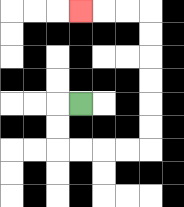{'start': '[3, 4]', 'end': '[3, 0]', 'path_directions': 'L,D,D,R,R,R,R,U,U,U,U,U,U,L,L,L', 'path_coordinates': '[[3, 4], [2, 4], [2, 5], [2, 6], [3, 6], [4, 6], [5, 6], [6, 6], [6, 5], [6, 4], [6, 3], [6, 2], [6, 1], [6, 0], [5, 0], [4, 0], [3, 0]]'}